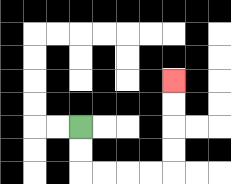{'start': '[3, 5]', 'end': '[7, 3]', 'path_directions': 'D,D,R,R,R,R,U,U,U,U', 'path_coordinates': '[[3, 5], [3, 6], [3, 7], [4, 7], [5, 7], [6, 7], [7, 7], [7, 6], [7, 5], [7, 4], [7, 3]]'}